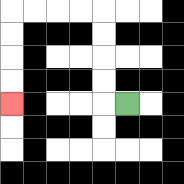{'start': '[5, 4]', 'end': '[0, 4]', 'path_directions': 'L,U,U,U,U,L,L,L,L,D,D,D,D', 'path_coordinates': '[[5, 4], [4, 4], [4, 3], [4, 2], [4, 1], [4, 0], [3, 0], [2, 0], [1, 0], [0, 0], [0, 1], [0, 2], [0, 3], [0, 4]]'}